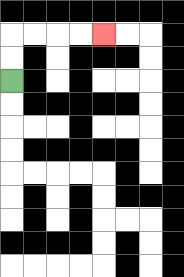{'start': '[0, 3]', 'end': '[4, 1]', 'path_directions': 'U,U,R,R,R,R', 'path_coordinates': '[[0, 3], [0, 2], [0, 1], [1, 1], [2, 1], [3, 1], [4, 1]]'}